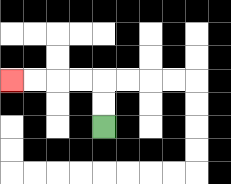{'start': '[4, 5]', 'end': '[0, 3]', 'path_directions': 'U,U,L,L,L,L', 'path_coordinates': '[[4, 5], [4, 4], [4, 3], [3, 3], [2, 3], [1, 3], [0, 3]]'}